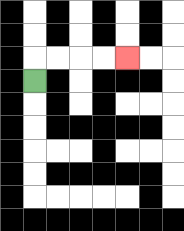{'start': '[1, 3]', 'end': '[5, 2]', 'path_directions': 'U,R,R,R,R', 'path_coordinates': '[[1, 3], [1, 2], [2, 2], [3, 2], [4, 2], [5, 2]]'}